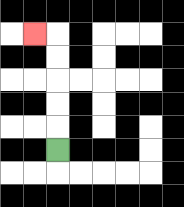{'start': '[2, 6]', 'end': '[1, 1]', 'path_directions': 'U,U,U,U,U,L', 'path_coordinates': '[[2, 6], [2, 5], [2, 4], [2, 3], [2, 2], [2, 1], [1, 1]]'}